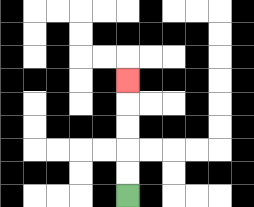{'start': '[5, 8]', 'end': '[5, 3]', 'path_directions': 'U,U,U,U,U', 'path_coordinates': '[[5, 8], [5, 7], [5, 6], [5, 5], [5, 4], [5, 3]]'}